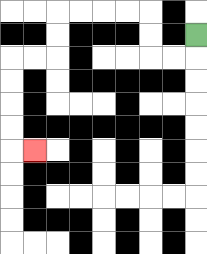{'start': '[8, 1]', 'end': '[1, 6]', 'path_directions': 'D,L,L,U,U,L,L,L,L,D,D,L,L,D,D,D,D,R', 'path_coordinates': '[[8, 1], [8, 2], [7, 2], [6, 2], [6, 1], [6, 0], [5, 0], [4, 0], [3, 0], [2, 0], [2, 1], [2, 2], [1, 2], [0, 2], [0, 3], [0, 4], [0, 5], [0, 6], [1, 6]]'}